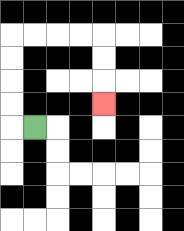{'start': '[1, 5]', 'end': '[4, 4]', 'path_directions': 'L,U,U,U,U,R,R,R,R,D,D,D', 'path_coordinates': '[[1, 5], [0, 5], [0, 4], [0, 3], [0, 2], [0, 1], [1, 1], [2, 1], [3, 1], [4, 1], [4, 2], [4, 3], [4, 4]]'}